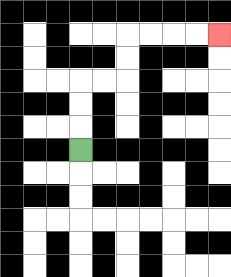{'start': '[3, 6]', 'end': '[9, 1]', 'path_directions': 'U,U,U,R,R,U,U,R,R,R,R', 'path_coordinates': '[[3, 6], [3, 5], [3, 4], [3, 3], [4, 3], [5, 3], [5, 2], [5, 1], [6, 1], [7, 1], [8, 1], [9, 1]]'}